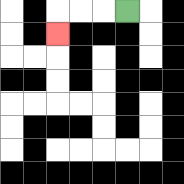{'start': '[5, 0]', 'end': '[2, 1]', 'path_directions': 'L,L,L,D', 'path_coordinates': '[[5, 0], [4, 0], [3, 0], [2, 0], [2, 1]]'}